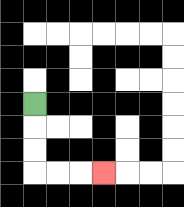{'start': '[1, 4]', 'end': '[4, 7]', 'path_directions': 'D,D,D,R,R,R', 'path_coordinates': '[[1, 4], [1, 5], [1, 6], [1, 7], [2, 7], [3, 7], [4, 7]]'}